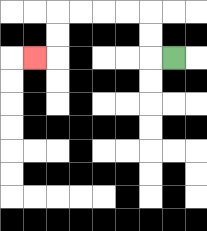{'start': '[7, 2]', 'end': '[1, 2]', 'path_directions': 'L,U,U,L,L,L,L,D,D,L', 'path_coordinates': '[[7, 2], [6, 2], [6, 1], [6, 0], [5, 0], [4, 0], [3, 0], [2, 0], [2, 1], [2, 2], [1, 2]]'}